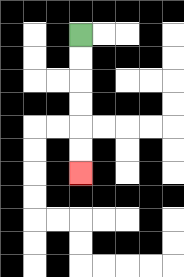{'start': '[3, 1]', 'end': '[3, 7]', 'path_directions': 'D,D,D,D,D,D', 'path_coordinates': '[[3, 1], [3, 2], [3, 3], [3, 4], [3, 5], [3, 6], [3, 7]]'}